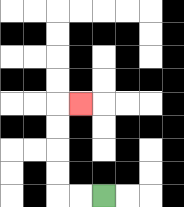{'start': '[4, 8]', 'end': '[3, 4]', 'path_directions': 'L,L,U,U,U,U,R', 'path_coordinates': '[[4, 8], [3, 8], [2, 8], [2, 7], [2, 6], [2, 5], [2, 4], [3, 4]]'}